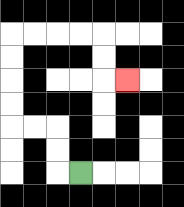{'start': '[3, 7]', 'end': '[5, 3]', 'path_directions': 'L,U,U,L,L,U,U,U,U,R,R,R,R,D,D,R', 'path_coordinates': '[[3, 7], [2, 7], [2, 6], [2, 5], [1, 5], [0, 5], [0, 4], [0, 3], [0, 2], [0, 1], [1, 1], [2, 1], [3, 1], [4, 1], [4, 2], [4, 3], [5, 3]]'}